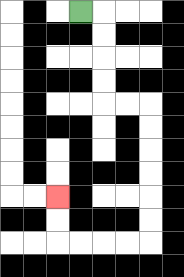{'start': '[3, 0]', 'end': '[2, 8]', 'path_directions': 'R,D,D,D,D,R,R,D,D,D,D,D,D,L,L,L,L,U,U', 'path_coordinates': '[[3, 0], [4, 0], [4, 1], [4, 2], [4, 3], [4, 4], [5, 4], [6, 4], [6, 5], [6, 6], [6, 7], [6, 8], [6, 9], [6, 10], [5, 10], [4, 10], [3, 10], [2, 10], [2, 9], [2, 8]]'}